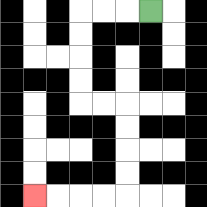{'start': '[6, 0]', 'end': '[1, 8]', 'path_directions': 'L,L,L,D,D,D,D,R,R,D,D,D,D,L,L,L,L', 'path_coordinates': '[[6, 0], [5, 0], [4, 0], [3, 0], [3, 1], [3, 2], [3, 3], [3, 4], [4, 4], [5, 4], [5, 5], [5, 6], [5, 7], [5, 8], [4, 8], [3, 8], [2, 8], [1, 8]]'}